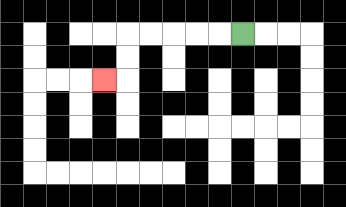{'start': '[10, 1]', 'end': '[4, 3]', 'path_directions': 'L,L,L,L,L,D,D,L', 'path_coordinates': '[[10, 1], [9, 1], [8, 1], [7, 1], [6, 1], [5, 1], [5, 2], [5, 3], [4, 3]]'}